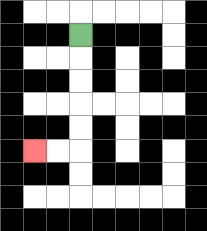{'start': '[3, 1]', 'end': '[1, 6]', 'path_directions': 'D,D,D,D,D,L,L', 'path_coordinates': '[[3, 1], [3, 2], [3, 3], [3, 4], [3, 5], [3, 6], [2, 6], [1, 6]]'}